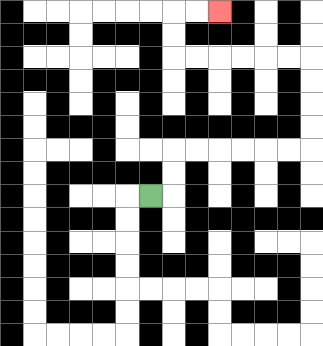{'start': '[6, 8]', 'end': '[9, 0]', 'path_directions': 'R,U,U,R,R,R,R,R,R,U,U,U,U,L,L,L,L,L,L,U,U,R,R', 'path_coordinates': '[[6, 8], [7, 8], [7, 7], [7, 6], [8, 6], [9, 6], [10, 6], [11, 6], [12, 6], [13, 6], [13, 5], [13, 4], [13, 3], [13, 2], [12, 2], [11, 2], [10, 2], [9, 2], [8, 2], [7, 2], [7, 1], [7, 0], [8, 0], [9, 0]]'}